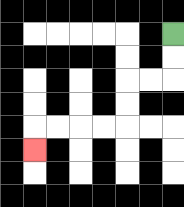{'start': '[7, 1]', 'end': '[1, 6]', 'path_directions': 'D,D,L,L,D,D,L,L,L,L,D', 'path_coordinates': '[[7, 1], [7, 2], [7, 3], [6, 3], [5, 3], [5, 4], [5, 5], [4, 5], [3, 5], [2, 5], [1, 5], [1, 6]]'}